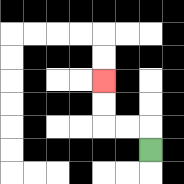{'start': '[6, 6]', 'end': '[4, 3]', 'path_directions': 'U,L,L,U,U', 'path_coordinates': '[[6, 6], [6, 5], [5, 5], [4, 5], [4, 4], [4, 3]]'}